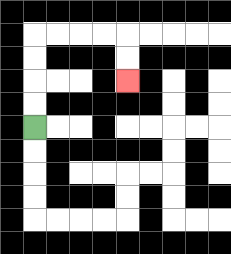{'start': '[1, 5]', 'end': '[5, 3]', 'path_directions': 'U,U,U,U,R,R,R,R,D,D', 'path_coordinates': '[[1, 5], [1, 4], [1, 3], [1, 2], [1, 1], [2, 1], [3, 1], [4, 1], [5, 1], [5, 2], [5, 3]]'}